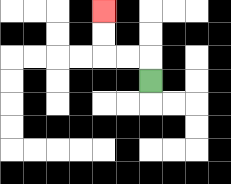{'start': '[6, 3]', 'end': '[4, 0]', 'path_directions': 'U,L,L,U,U', 'path_coordinates': '[[6, 3], [6, 2], [5, 2], [4, 2], [4, 1], [4, 0]]'}